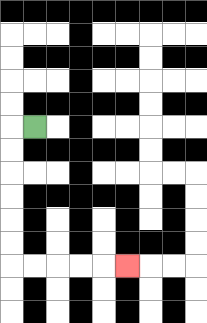{'start': '[1, 5]', 'end': '[5, 11]', 'path_directions': 'L,D,D,D,D,D,D,R,R,R,R,R', 'path_coordinates': '[[1, 5], [0, 5], [0, 6], [0, 7], [0, 8], [0, 9], [0, 10], [0, 11], [1, 11], [2, 11], [3, 11], [4, 11], [5, 11]]'}